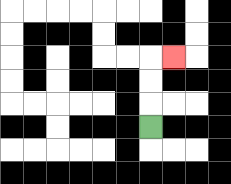{'start': '[6, 5]', 'end': '[7, 2]', 'path_directions': 'U,U,U,R', 'path_coordinates': '[[6, 5], [6, 4], [6, 3], [6, 2], [7, 2]]'}